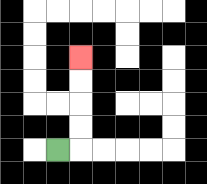{'start': '[2, 6]', 'end': '[3, 2]', 'path_directions': 'R,U,U,U,U', 'path_coordinates': '[[2, 6], [3, 6], [3, 5], [3, 4], [3, 3], [3, 2]]'}